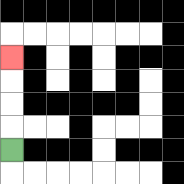{'start': '[0, 6]', 'end': '[0, 2]', 'path_directions': 'U,U,U,U', 'path_coordinates': '[[0, 6], [0, 5], [0, 4], [0, 3], [0, 2]]'}